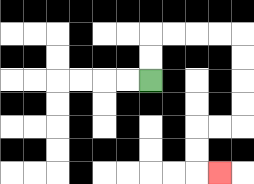{'start': '[6, 3]', 'end': '[9, 7]', 'path_directions': 'U,U,R,R,R,R,D,D,D,D,L,L,D,D,R', 'path_coordinates': '[[6, 3], [6, 2], [6, 1], [7, 1], [8, 1], [9, 1], [10, 1], [10, 2], [10, 3], [10, 4], [10, 5], [9, 5], [8, 5], [8, 6], [8, 7], [9, 7]]'}